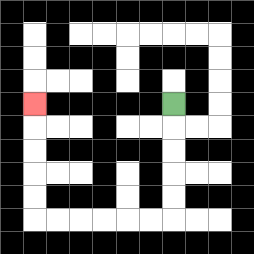{'start': '[7, 4]', 'end': '[1, 4]', 'path_directions': 'D,D,D,D,D,L,L,L,L,L,L,U,U,U,U,U', 'path_coordinates': '[[7, 4], [7, 5], [7, 6], [7, 7], [7, 8], [7, 9], [6, 9], [5, 9], [4, 9], [3, 9], [2, 9], [1, 9], [1, 8], [1, 7], [1, 6], [1, 5], [1, 4]]'}